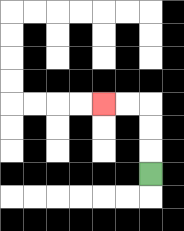{'start': '[6, 7]', 'end': '[4, 4]', 'path_directions': 'U,U,U,L,L', 'path_coordinates': '[[6, 7], [6, 6], [6, 5], [6, 4], [5, 4], [4, 4]]'}